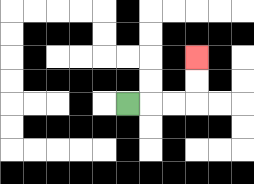{'start': '[5, 4]', 'end': '[8, 2]', 'path_directions': 'R,R,R,U,U', 'path_coordinates': '[[5, 4], [6, 4], [7, 4], [8, 4], [8, 3], [8, 2]]'}